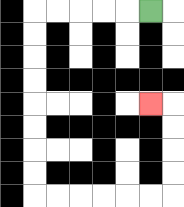{'start': '[6, 0]', 'end': '[6, 4]', 'path_directions': 'L,L,L,L,L,D,D,D,D,D,D,D,D,R,R,R,R,R,R,U,U,U,U,L', 'path_coordinates': '[[6, 0], [5, 0], [4, 0], [3, 0], [2, 0], [1, 0], [1, 1], [1, 2], [1, 3], [1, 4], [1, 5], [1, 6], [1, 7], [1, 8], [2, 8], [3, 8], [4, 8], [5, 8], [6, 8], [7, 8], [7, 7], [7, 6], [7, 5], [7, 4], [6, 4]]'}